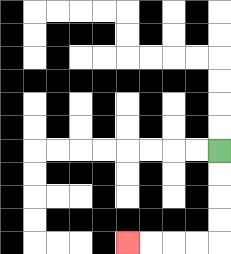{'start': '[9, 6]', 'end': '[5, 10]', 'path_directions': 'D,D,D,D,L,L,L,L', 'path_coordinates': '[[9, 6], [9, 7], [9, 8], [9, 9], [9, 10], [8, 10], [7, 10], [6, 10], [5, 10]]'}